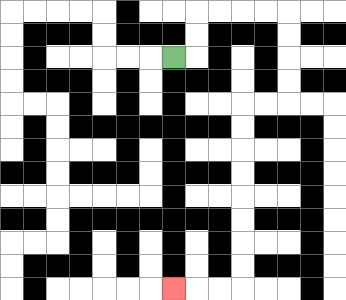{'start': '[7, 2]', 'end': '[7, 12]', 'path_directions': 'R,U,U,R,R,R,R,D,D,D,D,L,L,D,D,D,D,D,D,D,D,L,L,L', 'path_coordinates': '[[7, 2], [8, 2], [8, 1], [8, 0], [9, 0], [10, 0], [11, 0], [12, 0], [12, 1], [12, 2], [12, 3], [12, 4], [11, 4], [10, 4], [10, 5], [10, 6], [10, 7], [10, 8], [10, 9], [10, 10], [10, 11], [10, 12], [9, 12], [8, 12], [7, 12]]'}